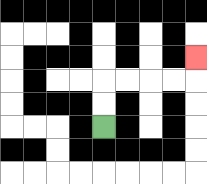{'start': '[4, 5]', 'end': '[8, 2]', 'path_directions': 'U,U,R,R,R,R,U', 'path_coordinates': '[[4, 5], [4, 4], [4, 3], [5, 3], [6, 3], [7, 3], [8, 3], [8, 2]]'}